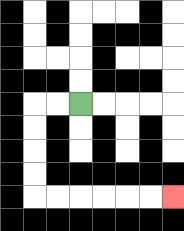{'start': '[3, 4]', 'end': '[7, 8]', 'path_directions': 'L,L,D,D,D,D,R,R,R,R,R,R', 'path_coordinates': '[[3, 4], [2, 4], [1, 4], [1, 5], [1, 6], [1, 7], [1, 8], [2, 8], [3, 8], [4, 8], [5, 8], [6, 8], [7, 8]]'}